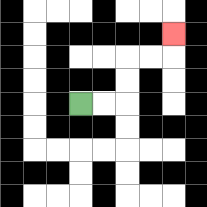{'start': '[3, 4]', 'end': '[7, 1]', 'path_directions': 'R,R,U,U,R,R,U', 'path_coordinates': '[[3, 4], [4, 4], [5, 4], [5, 3], [5, 2], [6, 2], [7, 2], [7, 1]]'}